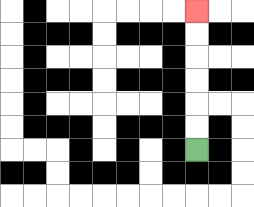{'start': '[8, 6]', 'end': '[8, 0]', 'path_directions': 'U,U,U,U,U,U', 'path_coordinates': '[[8, 6], [8, 5], [8, 4], [8, 3], [8, 2], [8, 1], [8, 0]]'}